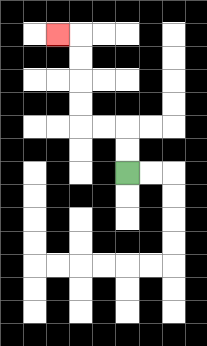{'start': '[5, 7]', 'end': '[2, 1]', 'path_directions': 'U,U,L,L,U,U,U,U,L', 'path_coordinates': '[[5, 7], [5, 6], [5, 5], [4, 5], [3, 5], [3, 4], [3, 3], [3, 2], [3, 1], [2, 1]]'}